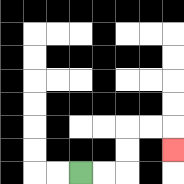{'start': '[3, 7]', 'end': '[7, 6]', 'path_directions': 'R,R,U,U,R,R,D', 'path_coordinates': '[[3, 7], [4, 7], [5, 7], [5, 6], [5, 5], [6, 5], [7, 5], [7, 6]]'}